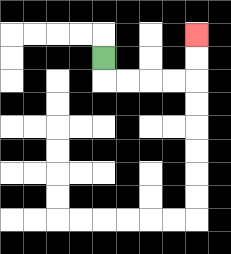{'start': '[4, 2]', 'end': '[8, 1]', 'path_directions': 'D,R,R,R,R,U,U', 'path_coordinates': '[[4, 2], [4, 3], [5, 3], [6, 3], [7, 3], [8, 3], [8, 2], [8, 1]]'}